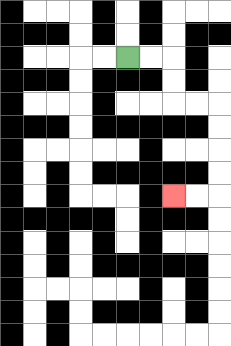{'start': '[5, 2]', 'end': '[7, 8]', 'path_directions': 'R,R,D,D,R,R,D,D,D,D,L,L', 'path_coordinates': '[[5, 2], [6, 2], [7, 2], [7, 3], [7, 4], [8, 4], [9, 4], [9, 5], [9, 6], [9, 7], [9, 8], [8, 8], [7, 8]]'}